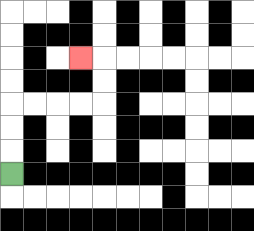{'start': '[0, 7]', 'end': '[3, 2]', 'path_directions': 'U,U,U,R,R,R,R,U,U,L', 'path_coordinates': '[[0, 7], [0, 6], [0, 5], [0, 4], [1, 4], [2, 4], [3, 4], [4, 4], [4, 3], [4, 2], [3, 2]]'}